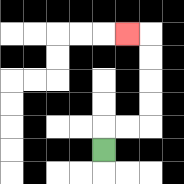{'start': '[4, 6]', 'end': '[5, 1]', 'path_directions': 'U,R,R,U,U,U,U,L', 'path_coordinates': '[[4, 6], [4, 5], [5, 5], [6, 5], [6, 4], [6, 3], [6, 2], [6, 1], [5, 1]]'}